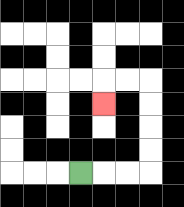{'start': '[3, 7]', 'end': '[4, 4]', 'path_directions': 'R,R,R,U,U,U,U,L,L,D', 'path_coordinates': '[[3, 7], [4, 7], [5, 7], [6, 7], [6, 6], [6, 5], [6, 4], [6, 3], [5, 3], [4, 3], [4, 4]]'}